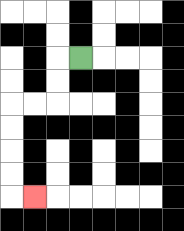{'start': '[3, 2]', 'end': '[1, 8]', 'path_directions': 'L,D,D,L,L,D,D,D,D,R', 'path_coordinates': '[[3, 2], [2, 2], [2, 3], [2, 4], [1, 4], [0, 4], [0, 5], [0, 6], [0, 7], [0, 8], [1, 8]]'}